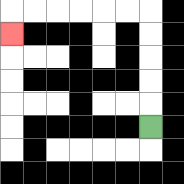{'start': '[6, 5]', 'end': '[0, 1]', 'path_directions': 'U,U,U,U,U,L,L,L,L,L,L,D', 'path_coordinates': '[[6, 5], [6, 4], [6, 3], [6, 2], [6, 1], [6, 0], [5, 0], [4, 0], [3, 0], [2, 0], [1, 0], [0, 0], [0, 1]]'}